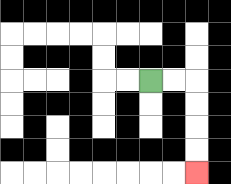{'start': '[6, 3]', 'end': '[8, 7]', 'path_directions': 'R,R,D,D,D,D', 'path_coordinates': '[[6, 3], [7, 3], [8, 3], [8, 4], [8, 5], [8, 6], [8, 7]]'}